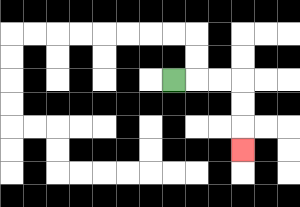{'start': '[7, 3]', 'end': '[10, 6]', 'path_directions': 'R,R,R,D,D,D', 'path_coordinates': '[[7, 3], [8, 3], [9, 3], [10, 3], [10, 4], [10, 5], [10, 6]]'}